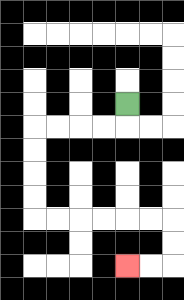{'start': '[5, 4]', 'end': '[5, 11]', 'path_directions': 'D,L,L,L,L,D,D,D,D,R,R,R,R,R,R,D,D,L,L', 'path_coordinates': '[[5, 4], [5, 5], [4, 5], [3, 5], [2, 5], [1, 5], [1, 6], [1, 7], [1, 8], [1, 9], [2, 9], [3, 9], [4, 9], [5, 9], [6, 9], [7, 9], [7, 10], [7, 11], [6, 11], [5, 11]]'}